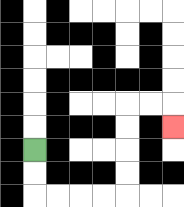{'start': '[1, 6]', 'end': '[7, 5]', 'path_directions': 'D,D,R,R,R,R,U,U,U,U,R,R,D', 'path_coordinates': '[[1, 6], [1, 7], [1, 8], [2, 8], [3, 8], [4, 8], [5, 8], [5, 7], [5, 6], [5, 5], [5, 4], [6, 4], [7, 4], [7, 5]]'}